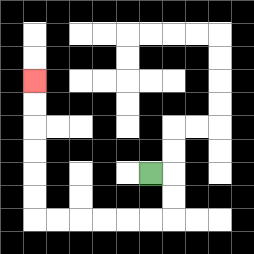{'start': '[6, 7]', 'end': '[1, 3]', 'path_directions': 'R,D,D,L,L,L,L,L,L,U,U,U,U,U,U', 'path_coordinates': '[[6, 7], [7, 7], [7, 8], [7, 9], [6, 9], [5, 9], [4, 9], [3, 9], [2, 9], [1, 9], [1, 8], [1, 7], [1, 6], [1, 5], [1, 4], [1, 3]]'}